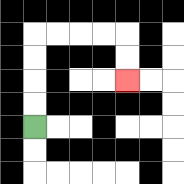{'start': '[1, 5]', 'end': '[5, 3]', 'path_directions': 'U,U,U,U,R,R,R,R,D,D', 'path_coordinates': '[[1, 5], [1, 4], [1, 3], [1, 2], [1, 1], [2, 1], [3, 1], [4, 1], [5, 1], [5, 2], [5, 3]]'}